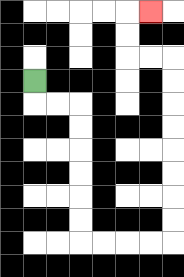{'start': '[1, 3]', 'end': '[6, 0]', 'path_directions': 'D,R,R,D,D,D,D,D,D,R,R,R,R,U,U,U,U,U,U,U,U,L,L,U,U,R', 'path_coordinates': '[[1, 3], [1, 4], [2, 4], [3, 4], [3, 5], [3, 6], [3, 7], [3, 8], [3, 9], [3, 10], [4, 10], [5, 10], [6, 10], [7, 10], [7, 9], [7, 8], [7, 7], [7, 6], [7, 5], [7, 4], [7, 3], [7, 2], [6, 2], [5, 2], [5, 1], [5, 0], [6, 0]]'}